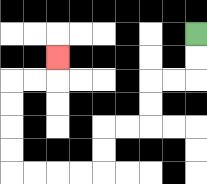{'start': '[8, 1]', 'end': '[2, 2]', 'path_directions': 'D,D,L,L,D,D,L,L,D,D,L,L,L,L,U,U,U,U,R,R,U', 'path_coordinates': '[[8, 1], [8, 2], [8, 3], [7, 3], [6, 3], [6, 4], [6, 5], [5, 5], [4, 5], [4, 6], [4, 7], [3, 7], [2, 7], [1, 7], [0, 7], [0, 6], [0, 5], [0, 4], [0, 3], [1, 3], [2, 3], [2, 2]]'}